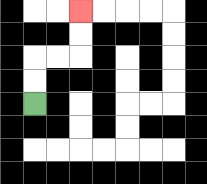{'start': '[1, 4]', 'end': '[3, 0]', 'path_directions': 'U,U,R,R,U,U', 'path_coordinates': '[[1, 4], [1, 3], [1, 2], [2, 2], [3, 2], [3, 1], [3, 0]]'}